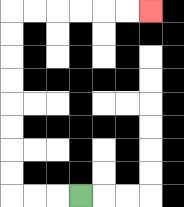{'start': '[3, 8]', 'end': '[6, 0]', 'path_directions': 'L,L,L,U,U,U,U,U,U,U,U,R,R,R,R,R,R', 'path_coordinates': '[[3, 8], [2, 8], [1, 8], [0, 8], [0, 7], [0, 6], [0, 5], [0, 4], [0, 3], [0, 2], [0, 1], [0, 0], [1, 0], [2, 0], [3, 0], [4, 0], [5, 0], [6, 0]]'}